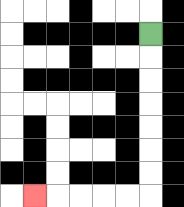{'start': '[6, 1]', 'end': '[1, 8]', 'path_directions': 'D,D,D,D,D,D,D,L,L,L,L,L', 'path_coordinates': '[[6, 1], [6, 2], [6, 3], [6, 4], [6, 5], [6, 6], [6, 7], [6, 8], [5, 8], [4, 8], [3, 8], [2, 8], [1, 8]]'}